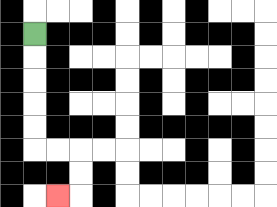{'start': '[1, 1]', 'end': '[2, 8]', 'path_directions': 'D,D,D,D,D,R,R,D,D,L', 'path_coordinates': '[[1, 1], [1, 2], [1, 3], [1, 4], [1, 5], [1, 6], [2, 6], [3, 6], [3, 7], [3, 8], [2, 8]]'}